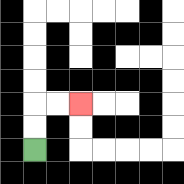{'start': '[1, 6]', 'end': '[3, 4]', 'path_directions': 'U,U,R,R', 'path_coordinates': '[[1, 6], [1, 5], [1, 4], [2, 4], [3, 4]]'}